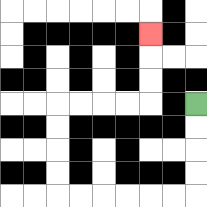{'start': '[8, 4]', 'end': '[6, 1]', 'path_directions': 'D,D,D,D,L,L,L,L,L,L,U,U,U,U,R,R,R,R,U,U,U', 'path_coordinates': '[[8, 4], [8, 5], [8, 6], [8, 7], [8, 8], [7, 8], [6, 8], [5, 8], [4, 8], [3, 8], [2, 8], [2, 7], [2, 6], [2, 5], [2, 4], [3, 4], [4, 4], [5, 4], [6, 4], [6, 3], [6, 2], [6, 1]]'}